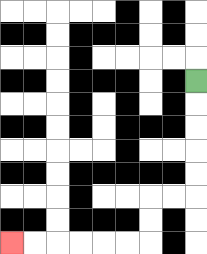{'start': '[8, 3]', 'end': '[0, 10]', 'path_directions': 'D,D,D,D,D,L,L,D,D,L,L,L,L,L,L', 'path_coordinates': '[[8, 3], [8, 4], [8, 5], [8, 6], [8, 7], [8, 8], [7, 8], [6, 8], [6, 9], [6, 10], [5, 10], [4, 10], [3, 10], [2, 10], [1, 10], [0, 10]]'}